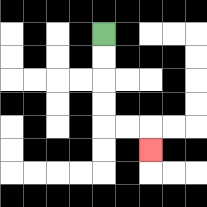{'start': '[4, 1]', 'end': '[6, 6]', 'path_directions': 'D,D,D,D,R,R,D', 'path_coordinates': '[[4, 1], [4, 2], [4, 3], [4, 4], [4, 5], [5, 5], [6, 5], [6, 6]]'}